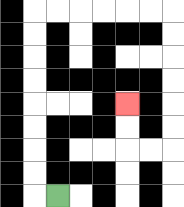{'start': '[2, 8]', 'end': '[5, 4]', 'path_directions': 'L,U,U,U,U,U,U,U,U,R,R,R,R,R,R,D,D,D,D,D,D,L,L,U,U', 'path_coordinates': '[[2, 8], [1, 8], [1, 7], [1, 6], [1, 5], [1, 4], [1, 3], [1, 2], [1, 1], [1, 0], [2, 0], [3, 0], [4, 0], [5, 0], [6, 0], [7, 0], [7, 1], [7, 2], [7, 3], [7, 4], [7, 5], [7, 6], [6, 6], [5, 6], [5, 5], [5, 4]]'}